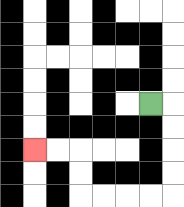{'start': '[6, 4]', 'end': '[1, 6]', 'path_directions': 'R,D,D,D,D,L,L,L,L,U,U,L,L', 'path_coordinates': '[[6, 4], [7, 4], [7, 5], [7, 6], [7, 7], [7, 8], [6, 8], [5, 8], [4, 8], [3, 8], [3, 7], [3, 6], [2, 6], [1, 6]]'}